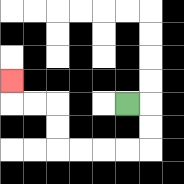{'start': '[5, 4]', 'end': '[0, 3]', 'path_directions': 'R,D,D,L,L,L,L,U,U,L,L,U', 'path_coordinates': '[[5, 4], [6, 4], [6, 5], [6, 6], [5, 6], [4, 6], [3, 6], [2, 6], [2, 5], [2, 4], [1, 4], [0, 4], [0, 3]]'}